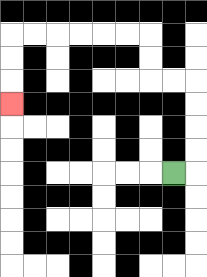{'start': '[7, 7]', 'end': '[0, 4]', 'path_directions': 'R,U,U,U,U,L,L,U,U,L,L,L,L,L,L,D,D,D', 'path_coordinates': '[[7, 7], [8, 7], [8, 6], [8, 5], [8, 4], [8, 3], [7, 3], [6, 3], [6, 2], [6, 1], [5, 1], [4, 1], [3, 1], [2, 1], [1, 1], [0, 1], [0, 2], [0, 3], [0, 4]]'}